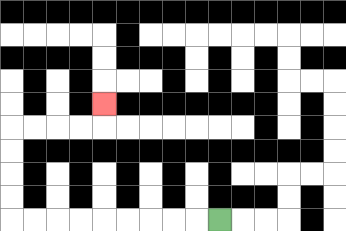{'start': '[9, 9]', 'end': '[4, 4]', 'path_directions': 'L,L,L,L,L,L,L,L,L,U,U,U,U,R,R,R,R,U', 'path_coordinates': '[[9, 9], [8, 9], [7, 9], [6, 9], [5, 9], [4, 9], [3, 9], [2, 9], [1, 9], [0, 9], [0, 8], [0, 7], [0, 6], [0, 5], [1, 5], [2, 5], [3, 5], [4, 5], [4, 4]]'}